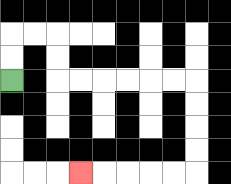{'start': '[0, 3]', 'end': '[3, 7]', 'path_directions': 'U,U,R,R,D,D,R,R,R,R,R,R,D,D,D,D,L,L,L,L,L', 'path_coordinates': '[[0, 3], [0, 2], [0, 1], [1, 1], [2, 1], [2, 2], [2, 3], [3, 3], [4, 3], [5, 3], [6, 3], [7, 3], [8, 3], [8, 4], [8, 5], [8, 6], [8, 7], [7, 7], [6, 7], [5, 7], [4, 7], [3, 7]]'}